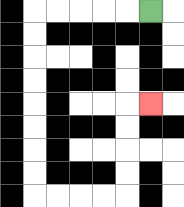{'start': '[6, 0]', 'end': '[6, 4]', 'path_directions': 'L,L,L,L,L,D,D,D,D,D,D,D,D,R,R,R,R,U,U,U,U,R', 'path_coordinates': '[[6, 0], [5, 0], [4, 0], [3, 0], [2, 0], [1, 0], [1, 1], [1, 2], [1, 3], [1, 4], [1, 5], [1, 6], [1, 7], [1, 8], [2, 8], [3, 8], [4, 8], [5, 8], [5, 7], [5, 6], [5, 5], [5, 4], [6, 4]]'}